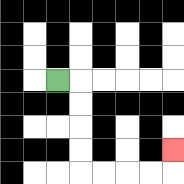{'start': '[2, 3]', 'end': '[7, 6]', 'path_directions': 'R,D,D,D,D,R,R,R,R,U', 'path_coordinates': '[[2, 3], [3, 3], [3, 4], [3, 5], [3, 6], [3, 7], [4, 7], [5, 7], [6, 7], [7, 7], [7, 6]]'}